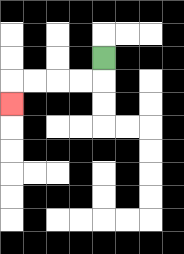{'start': '[4, 2]', 'end': '[0, 4]', 'path_directions': 'D,L,L,L,L,D', 'path_coordinates': '[[4, 2], [4, 3], [3, 3], [2, 3], [1, 3], [0, 3], [0, 4]]'}